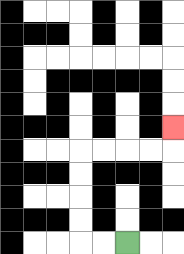{'start': '[5, 10]', 'end': '[7, 5]', 'path_directions': 'L,L,U,U,U,U,R,R,R,R,U', 'path_coordinates': '[[5, 10], [4, 10], [3, 10], [3, 9], [3, 8], [3, 7], [3, 6], [4, 6], [5, 6], [6, 6], [7, 6], [7, 5]]'}